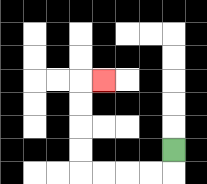{'start': '[7, 6]', 'end': '[4, 3]', 'path_directions': 'D,L,L,L,L,U,U,U,U,R', 'path_coordinates': '[[7, 6], [7, 7], [6, 7], [5, 7], [4, 7], [3, 7], [3, 6], [3, 5], [3, 4], [3, 3], [4, 3]]'}